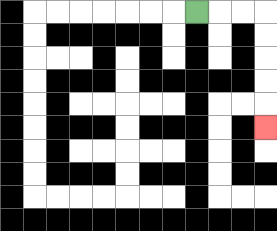{'start': '[8, 0]', 'end': '[11, 5]', 'path_directions': 'R,R,R,D,D,D,D,D', 'path_coordinates': '[[8, 0], [9, 0], [10, 0], [11, 0], [11, 1], [11, 2], [11, 3], [11, 4], [11, 5]]'}